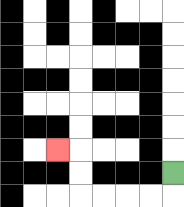{'start': '[7, 7]', 'end': '[2, 6]', 'path_directions': 'D,L,L,L,L,U,U,L', 'path_coordinates': '[[7, 7], [7, 8], [6, 8], [5, 8], [4, 8], [3, 8], [3, 7], [3, 6], [2, 6]]'}